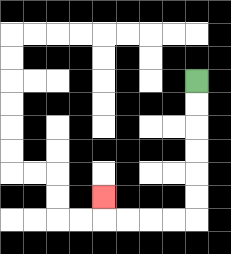{'start': '[8, 3]', 'end': '[4, 8]', 'path_directions': 'D,D,D,D,D,D,L,L,L,L,U', 'path_coordinates': '[[8, 3], [8, 4], [8, 5], [8, 6], [8, 7], [8, 8], [8, 9], [7, 9], [6, 9], [5, 9], [4, 9], [4, 8]]'}